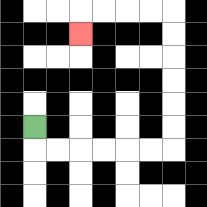{'start': '[1, 5]', 'end': '[3, 1]', 'path_directions': 'D,R,R,R,R,R,R,U,U,U,U,U,U,L,L,L,L,D', 'path_coordinates': '[[1, 5], [1, 6], [2, 6], [3, 6], [4, 6], [5, 6], [6, 6], [7, 6], [7, 5], [7, 4], [7, 3], [7, 2], [7, 1], [7, 0], [6, 0], [5, 0], [4, 0], [3, 0], [3, 1]]'}